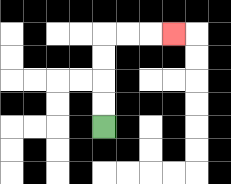{'start': '[4, 5]', 'end': '[7, 1]', 'path_directions': 'U,U,U,U,R,R,R', 'path_coordinates': '[[4, 5], [4, 4], [4, 3], [4, 2], [4, 1], [5, 1], [6, 1], [7, 1]]'}